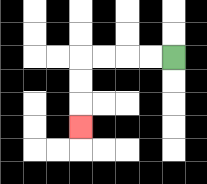{'start': '[7, 2]', 'end': '[3, 5]', 'path_directions': 'L,L,L,L,D,D,D', 'path_coordinates': '[[7, 2], [6, 2], [5, 2], [4, 2], [3, 2], [3, 3], [3, 4], [3, 5]]'}